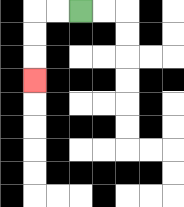{'start': '[3, 0]', 'end': '[1, 3]', 'path_directions': 'L,L,D,D,D', 'path_coordinates': '[[3, 0], [2, 0], [1, 0], [1, 1], [1, 2], [1, 3]]'}